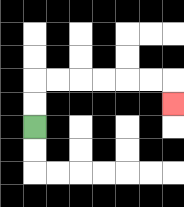{'start': '[1, 5]', 'end': '[7, 4]', 'path_directions': 'U,U,R,R,R,R,R,R,D', 'path_coordinates': '[[1, 5], [1, 4], [1, 3], [2, 3], [3, 3], [4, 3], [5, 3], [6, 3], [7, 3], [7, 4]]'}